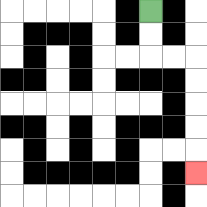{'start': '[6, 0]', 'end': '[8, 7]', 'path_directions': 'D,D,R,R,D,D,D,D,D', 'path_coordinates': '[[6, 0], [6, 1], [6, 2], [7, 2], [8, 2], [8, 3], [8, 4], [8, 5], [8, 6], [8, 7]]'}